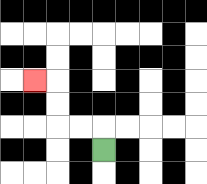{'start': '[4, 6]', 'end': '[1, 3]', 'path_directions': 'U,L,L,U,U,L', 'path_coordinates': '[[4, 6], [4, 5], [3, 5], [2, 5], [2, 4], [2, 3], [1, 3]]'}